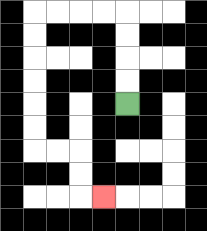{'start': '[5, 4]', 'end': '[4, 8]', 'path_directions': 'U,U,U,U,L,L,L,L,D,D,D,D,D,D,R,R,D,D,R', 'path_coordinates': '[[5, 4], [5, 3], [5, 2], [5, 1], [5, 0], [4, 0], [3, 0], [2, 0], [1, 0], [1, 1], [1, 2], [1, 3], [1, 4], [1, 5], [1, 6], [2, 6], [3, 6], [3, 7], [3, 8], [4, 8]]'}